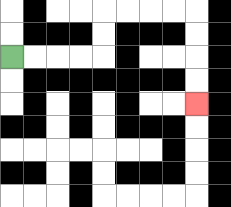{'start': '[0, 2]', 'end': '[8, 4]', 'path_directions': 'R,R,R,R,U,U,R,R,R,R,D,D,D,D', 'path_coordinates': '[[0, 2], [1, 2], [2, 2], [3, 2], [4, 2], [4, 1], [4, 0], [5, 0], [6, 0], [7, 0], [8, 0], [8, 1], [8, 2], [8, 3], [8, 4]]'}